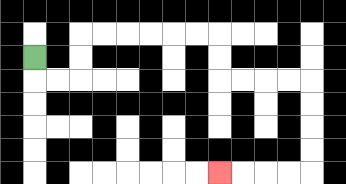{'start': '[1, 2]', 'end': '[9, 7]', 'path_directions': 'D,R,R,U,U,R,R,R,R,R,R,D,D,R,R,R,R,D,D,D,D,L,L,L,L', 'path_coordinates': '[[1, 2], [1, 3], [2, 3], [3, 3], [3, 2], [3, 1], [4, 1], [5, 1], [6, 1], [7, 1], [8, 1], [9, 1], [9, 2], [9, 3], [10, 3], [11, 3], [12, 3], [13, 3], [13, 4], [13, 5], [13, 6], [13, 7], [12, 7], [11, 7], [10, 7], [9, 7]]'}